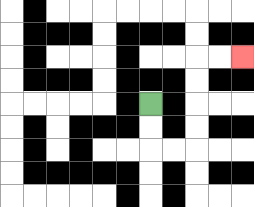{'start': '[6, 4]', 'end': '[10, 2]', 'path_directions': 'D,D,R,R,U,U,U,U,R,R', 'path_coordinates': '[[6, 4], [6, 5], [6, 6], [7, 6], [8, 6], [8, 5], [8, 4], [8, 3], [8, 2], [9, 2], [10, 2]]'}